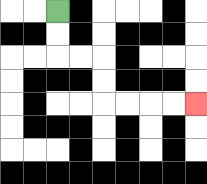{'start': '[2, 0]', 'end': '[8, 4]', 'path_directions': 'D,D,R,R,D,D,R,R,R,R', 'path_coordinates': '[[2, 0], [2, 1], [2, 2], [3, 2], [4, 2], [4, 3], [4, 4], [5, 4], [6, 4], [7, 4], [8, 4]]'}